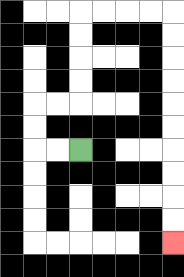{'start': '[3, 6]', 'end': '[7, 10]', 'path_directions': 'L,L,U,U,R,R,U,U,U,U,R,R,R,R,D,D,D,D,D,D,D,D,D,D', 'path_coordinates': '[[3, 6], [2, 6], [1, 6], [1, 5], [1, 4], [2, 4], [3, 4], [3, 3], [3, 2], [3, 1], [3, 0], [4, 0], [5, 0], [6, 0], [7, 0], [7, 1], [7, 2], [7, 3], [7, 4], [7, 5], [7, 6], [7, 7], [7, 8], [7, 9], [7, 10]]'}